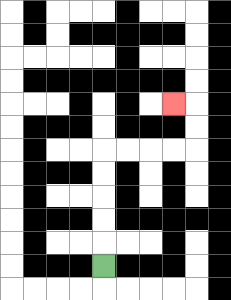{'start': '[4, 11]', 'end': '[7, 4]', 'path_directions': 'U,U,U,U,U,R,R,R,R,U,U,L', 'path_coordinates': '[[4, 11], [4, 10], [4, 9], [4, 8], [4, 7], [4, 6], [5, 6], [6, 6], [7, 6], [8, 6], [8, 5], [8, 4], [7, 4]]'}